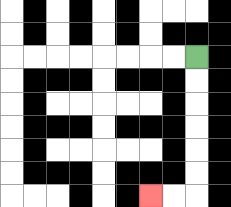{'start': '[8, 2]', 'end': '[6, 8]', 'path_directions': 'D,D,D,D,D,D,L,L', 'path_coordinates': '[[8, 2], [8, 3], [8, 4], [8, 5], [8, 6], [8, 7], [8, 8], [7, 8], [6, 8]]'}